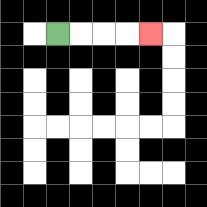{'start': '[2, 1]', 'end': '[6, 1]', 'path_directions': 'R,R,R,R', 'path_coordinates': '[[2, 1], [3, 1], [4, 1], [5, 1], [6, 1]]'}